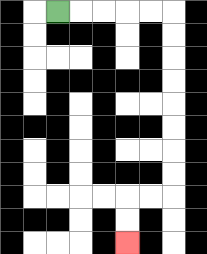{'start': '[2, 0]', 'end': '[5, 10]', 'path_directions': 'R,R,R,R,R,D,D,D,D,D,D,D,D,L,L,D,D', 'path_coordinates': '[[2, 0], [3, 0], [4, 0], [5, 0], [6, 0], [7, 0], [7, 1], [7, 2], [7, 3], [7, 4], [7, 5], [7, 6], [7, 7], [7, 8], [6, 8], [5, 8], [5, 9], [5, 10]]'}